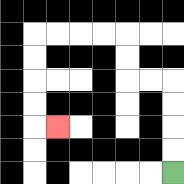{'start': '[7, 7]', 'end': '[2, 5]', 'path_directions': 'U,U,U,U,L,L,U,U,L,L,L,L,D,D,D,D,R', 'path_coordinates': '[[7, 7], [7, 6], [7, 5], [7, 4], [7, 3], [6, 3], [5, 3], [5, 2], [5, 1], [4, 1], [3, 1], [2, 1], [1, 1], [1, 2], [1, 3], [1, 4], [1, 5], [2, 5]]'}